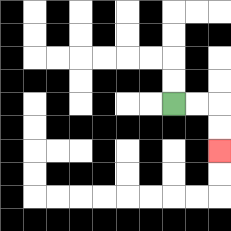{'start': '[7, 4]', 'end': '[9, 6]', 'path_directions': 'R,R,D,D', 'path_coordinates': '[[7, 4], [8, 4], [9, 4], [9, 5], [9, 6]]'}